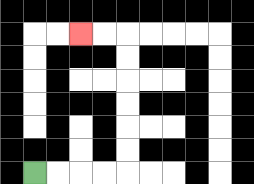{'start': '[1, 7]', 'end': '[3, 1]', 'path_directions': 'R,R,R,R,U,U,U,U,U,U,L,L', 'path_coordinates': '[[1, 7], [2, 7], [3, 7], [4, 7], [5, 7], [5, 6], [5, 5], [5, 4], [5, 3], [5, 2], [5, 1], [4, 1], [3, 1]]'}